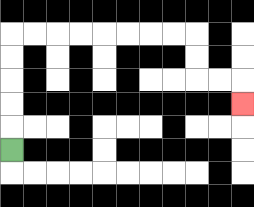{'start': '[0, 6]', 'end': '[10, 4]', 'path_directions': 'U,U,U,U,U,R,R,R,R,R,R,R,R,D,D,R,R,D', 'path_coordinates': '[[0, 6], [0, 5], [0, 4], [0, 3], [0, 2], [0, 1], [1, 1], [2, 1], [3, 1], [4, 1], [5, 1], [6, 1], [7, 1], [8, 1], [8, 2], [8, 3], [9, 3], [10, 3], [10, 4]]'}